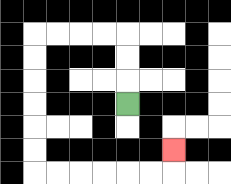{'start': '[5, 4]', 'end': '[7, 6]', 'path_directions': 'U,U,U,L,L,L,L,D,D,D,D,D,D,R,R,R,R,R,R,U', 'path_coordinates': '[[5, 4], [5, 3], [5, 2], [5, 1], [4, 1], [3, 1], [2, 1], [1, 1], [1, 2], [1, 3], [1, 4], [1, 5], [1, 6], [1, 7], [2, 7], [3, 7], [4, 7], [5, 7], [6, 7], [7, 7], [7, 6]]'}